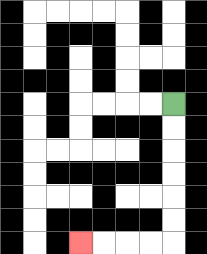{'start': '[7, 4]', 'end': '[3, 10]', 'path_directions': 'D,D,D,D,D,D,L,L,L,L', 'path_coordinates': '[[7, 4], [7, 5], [7, 6], [7, 7], [7, 8], [7, 9], [7, 10], [6, 10], [5, 10], [4, 10], [3, 10]]'}